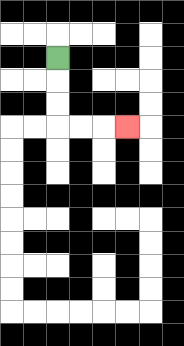{'start': '[2, 2]', 'end': '[5, 5]', 'path_directions': 'D,D,D,R,R,R', 'path_coordinates': '[[2, 2], [2, 3], [2, 4], [2, 5], [3, 5], [4, 5], [5, 5]]'}